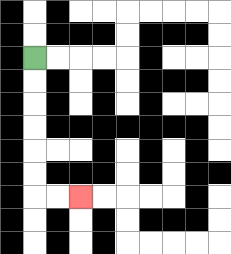{'start': '[1, 2]', 'end': '[3, 8]', 'path_directions': 'D,D,D,D,D,D,R,R', 'path_coordinates': '[[1, 2], [1, 3], [1, 4], [1, 5], [1, 6], [1, 7], [1, 8], [2, 8], [3, 8]]'}